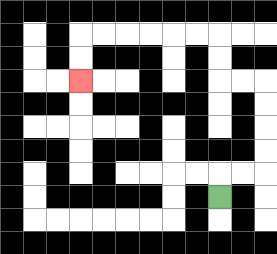{'start': '[9, 8]', 'end': '[3, 3]', 'path_directions': 'U,R,R,U,U,U,U,L,L,U,U,L,L,L,L,L,L,D,D', 'path_coordinates': '[[9, 8], [9, 7], [10, 7], [11, 7], [11, 6], [11, 5], [11, 4], [11, 3], [10, 3], [9, 3], [9, 2], [9, 1], [8, 1], [7, 1], [6, 1], [5, 1], [4, 1], [3, 1], [3, 2], [3, 3]]'}